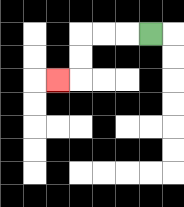{'start': '[6, 1]', 'end': '[2, 3]', 'path_directions': 'L,L,L,D,D,L', 'path_coordinates': '[[6, 1], [5, 1], [4, 1], [3, 1], [3, 2], [3, 3], [2, 3]]'}